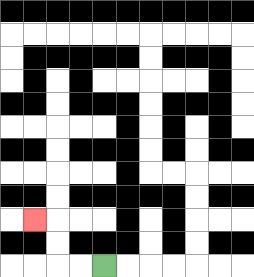{'start': '[4, 11]', 'end': '[1, 9]', 'path_directions': 'L,L,U,U,L', 'path_coordinates': '[[4, 11], [3, 11], [2, 11], [2, 10], [2, 9], [1, 9]]'}